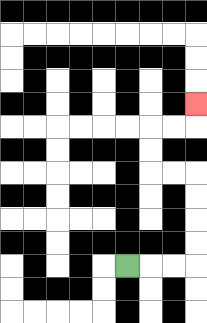{'start': '[5, 11]', 'end': '[8, 4]', 'path_directions': 'R,R,R,U,U,U,U,L,L,U,U,R,R,U', 'path_coordinates': '[[5, 11], [6, 11], [7, 11], [8, 11], [8, 10], [8, 9], [8, 8], [8, 7], [7, 7], [6, 7], [6, 6], [6, 5], [7, 5], [8, 5], [8, 4]]'}